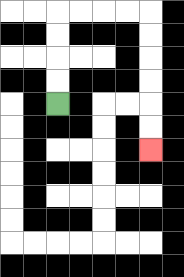{'start': '[2, 4]', 'end': '[6, 6]', 'path_directions': 'U,U,U,U,R,R,R,R,D,D,D,D,D,D', 'path_coordinates': '[[2, 4], [2, 3], [2, 2], [2, 1], [2, 0], [3, 0], [4, 0], [5, 0], [6, 0], [6, 1], [6, 2], [6, 3], [6, 4], [6, 5], [6, 6]]'}